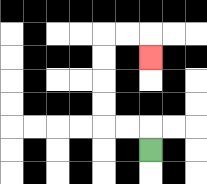{'start': '[6, 6]', 'end': '[6, 2]', 'path_directions': 'U,L,L,U,U,U,U,R,R,D', 'path_coordinates': '[[6, 6], [6, 5], [5, 5], [4, 5], [4, 4], [4, 3], [4, 2], [4, 1], [5, 1], [6, 1], [6, 2]]'}